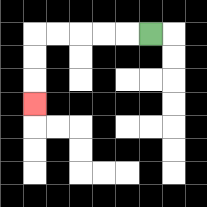{'start': '[6, 1]', 'end': '[1, 4]', 'path_directions': 'L,L,L,L,L,D,D,D', 'path_coordinates': '[[6, 1], [5, 1], [4, 1], [3, 1], [2, 1], [1, 1], [1, 2], [1, 3], [1, 4]]'}